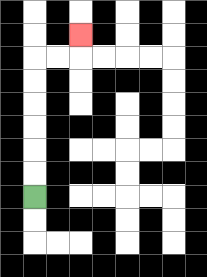{'start': '[1, 8]', 'end': '[3, 1]', 'path_directions': 'U,U,U,U,U,U,R,R,U', 'path_coordinates': '[[1, 8], [1, 7], [1, 6], [1, 5], [1, 4], [1, 3], [1, 2], [2, 2], [3, 2], [3, 1]]'}